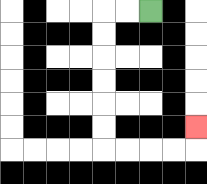{'start': '[6, 0]', 'end': '[8, 5]', 'path_directions': 'L,L,D,D,D,D,D,D,R,R,R,R,U', 'path_coordinates': '[[6, 0], [5, 0], [4, 0], [4, 1], [4, 2], [4, 3], [4, 4], [4, 5], [4, 6], [5, 6], [6, 6], [7, 6], [8, 6], [8, 5]]'}